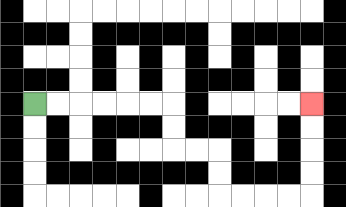{'start': '[1, 4]', 'end': '[13, 4]', 'path_directions': 'R,R,R,R,R,R,D,D,R,R,D,D,R,R,R,R,U,U,U,U', 'path_coordinates': '[[1, 4], [2, 4], [3, 4], [4, 4], [5, 4], [6, 4], [7, 4], [7, 5], [7, 6], [8, 6], [9, 6], [9, 7], [9, 8], [10, 8], [11, 8], [12, 8], [13, 8], [13, 7], [13, 6], [13, 5], [13, 4]]'}